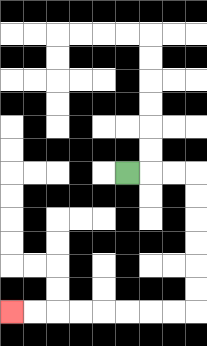{'start': '[5, 7]', 'end': '[0, 13]', 'path_directions': 'R,R,R,D,D,D,D,D,D,L,L,L,L,L,L,L,L', 'path_coordinates': '[[5, 7], [6, 7], [7, 7], [8, 7], [8, 8], [8, 9], [8, 10], [8, 11], [8, 12], [8, 13], [7, 13], [6, 13], [5, 13], [4, 13], [3, 13], [2, 13], [1, 13], [0, 13]]'}